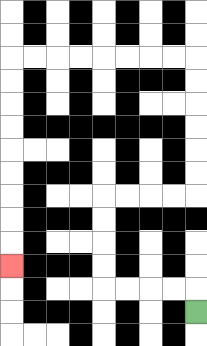{'start': '[8, 13]', 'end': '[0, 11]', 'path_directions': 'U,L,L,L,L,U,U,U,U,R,R,R,R,U,U,U,U,U,U,L,L,L,L,L,L,L,L,D,D,D,D,D,D,D,D,D', 'path_coordinates': '[[8, 13], [8, 12], [7, 12], [6, 12], [5, 12], [4, 12], [4, 11], [4, 10], [4, 9], [4, 8], [5, 8], [6, 8], [7, 8], [8, 8], [8, 7], [8, 6], [8, 5], [8, 4], [8, 3], [8, 2], [7, 2], [6, 2], [5, 2], [4, 2], [3, 2], [2, 2], [1, 2], [0, 2], [0, 3], [0, 4], [0, 5], [0, 6], [0, 7], [0, 8], [0, 9], [0, 10], [0, 11]]'}